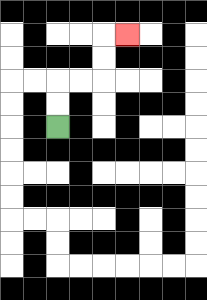{'start': '[2, 5]', 'end': '[5, 1]', 'path_directions': 'U,U,R,R,U,U,R', 'path_coordinates': '[[2, 5], [2, 4], [2, 3], [3, 3], [4, 3], [4, 2], [4, 1], [5, 1]]'}